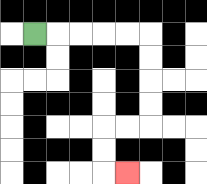{'start': '[1, 1]', 'end': '[5, 7]', 'path_directions': 'R,R,R,R,R,D,D,D,D,L,L,D,D,R', 'path_coordinates': '[[1, 1], [2, 1], [3, 1], [4, 1], [5, 1], [6, 1], [6, 2], [6, 3], [6, 4], [6, 5], [5, 5], [4, 5], [4, 6], [4, 7], [5, 7]]'}